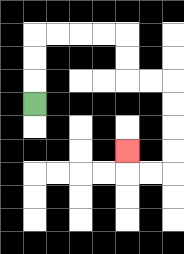{'start': '[1, 4]', 'end': '[5, 6]', 'path_directions': 'U,U,U,R,R,R,R,D,D,R,R,D,D,D,D,L,L,U', 'path_coordinates': '[[1, 4], [1, 3], [1, 2], [1, 1], [2, 1], [3, 1], [4, 1], [5, 1], [5, 2], [5, 3], [6, 3], [7, 3], [7, 4], [7, 5], [7, 6], [7, 7], [6, 7], [5, 7], [5, 6]]'}